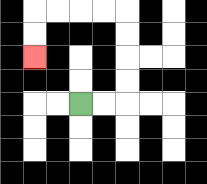{'start': '[3, 4]', 'end': '[1, 2]', 'path_directions': 'R,R,U,U,U,U,L,L,L,L,D,D', 'path_coordinates': '[[3, 4], [4, 4], [5, 4], [5, 3], [5, 2], [5, 1], [5, 0], [4, 0], [3, 0], [2, 0], [1, 0], [1, 1], [1, 2]]'}